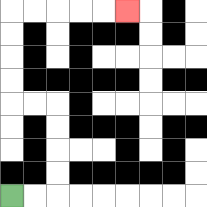{'start': '[0, 8]', 'end': '[5, 0]', 'path_directions': 'R,R,U,U,U,U,L,L,U,U,U,U,R,R,R,R,R', 'path_coordinates': '[[0, 8], [1, 8], [2, 8], [2, 7], [2, 6], [2, 5], [2, 4], [1, 4], [0, 4], [0, 3], [0, 2], [0, 1], [0, 0], [1, 0], [2, 0], [3, 0], [4, 0], [5, 0]]'}